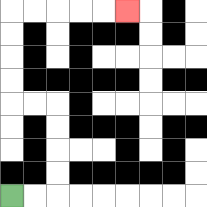{'start': '[0, 8]', 'end': '[5, 0]', 'path_directions': 'R,R,U,U,U,U,L,L,U,U,U,U,R,R,R,R,R', 'path_coordinates': '[[0, 8], [1, 8], [2, 8], [2, 7], [2, 6], [2, 5], [2, 4], [1, 4], [0, 4], [0, 3], [0, 2], [0, 1], [0, 0], [1, 0], [2, 0], [3, 0], [4, 0], [5, 0]]'}